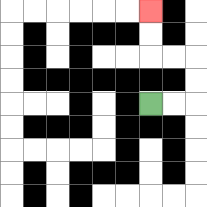{'start': '[6, 4]', 'end': '[6, 0]', 'path_directions': 'R,R,U,U,L,L,U,U', 'path_coordinates': '[[6, 4], [7, 4], [8, 4], [8, 3], [8, 2], [7, 2], [6, 2], [6, 1], [6, 0]]'}